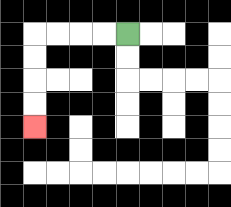{'start': '[5, 1]', 'end': '[1, 5]', 'path_directions': 'L,L,L,L,D,D,D,D', 'path_coordinates': '[[5, 1], [4, 1], [3, 1], [2, 1], [1, 1], [1, 2], [1, 3], [1, 4], [1, 5]]'}